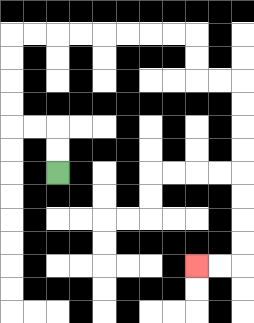{'start': '[2, 7]', 'end': '[8, 11]', 'path_directions': 'U,U,L,L,U,U,U,U,R,R,R,R,R,R,R,R,D,D,R,R,D,D,D,D,D,D,D,D,L,L', 'path_coordinates': '[[2, 7], [2, 6], [2, 5], [1, 5], [0, 5], [0, 4], [0, 3], [0, 2], [0, 1], [1, 1], [2, 1], [3, 1], [4, 1], [5, 1], [6, 1], [7, 1], [8, 1], [8, 2], [8, 3], [9, 3], [10, 3], [10, 4], [10, 5], [10, 6], [10, 7], [10, 8], [10, 9], [10, 10], [10, 11], [9, 11], [8, 11]]'}